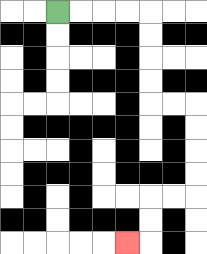{'start': '[2, 0]', 'end': '[5, 10]', 'path_directions': 'R,R,R,R,D,D,D,D,R,R,D,D,D,D,L,L,D,D,L', 'path_coordinates': '[[2, 0], [3, 0], [4, 0], [5, 0], [6, 0], [6, 1], [6, 2], [6, 3], [6, 4], [7, 4], [8, 4], [8, 5], [8, 6], [8, 7], [8, 8], [7, 8], [6, 8], [6, 9], [6, 10], [5, 10]]'}